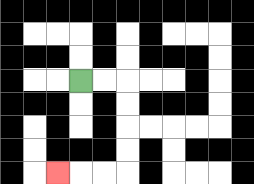{'start': '[3, 3]', 'end': '[2, 7]', 'path_directions': 'R,R,D,D,D,D,L,L,L', 'path_coordinates': '[[3, 3], [4, 3], [5, 3], [5, 4], [5, 5], [5, 6], [5, 7], [4, 7], [3, 7], [2, 7]]'}